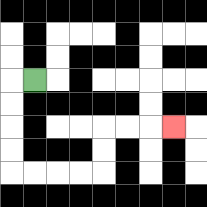{'start': '[1, 3]', 'end': '[7, 5]', 'path_directions': 'L,D,D,D,D,R,R,R,R,U,U,R,R,R', 'path_coordinates': '[[1, 3], [0, 3], [0, 4], [0, 5], [0, 6], [0, 7], [1, 7], [2, 7], [3, 7], [4, 7], [4, 6], [4, 5], [5, 5], [6, 5], [7, 5]]'}